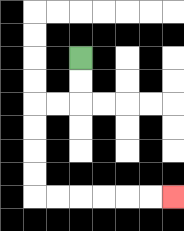{'start': '[3, 2]', 'end': '[7, 8]', 'path_directions': 'D,D,L,L,D,D,D,D,R,R,R,R,R,R', 'path_coordinates': '[[3, 2], [3, 3], [3, 4], [2, 4], [1, 4], [1, 5], [1, 6], [1, 7], [1, 8], [2, 8], [3, 8], [4, 8], [5, 8], [6, 8], [7, 8]]'}